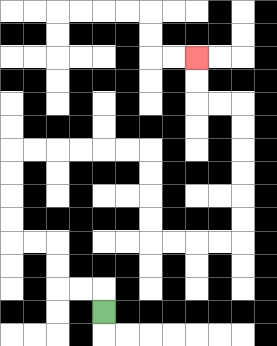{'start': '[4, 13]', 'end': '[8, 2]', 'path_directions': 'U,L,L,U,U,L,L,U,U,U,U,R,R,R,R,R,R,D,D,D,D,R,R,R,R,U,U,U,U,U,U,L,L,U,U', 'path_coordinates': '[[4, 13], [4, 12], [3, 12], [2, 12], [2, 11], [2, 10], [1, 10], [0, 10], [0, 9], [0, 8], [0, 7], [0, 6], [1, 6], [2, 6], [3, 6], [4, 6], [5, 6], [6, 6], [6, 7], [6, 8], [6, 9], [6, 10], [7, 10], [8, 10], [9, 10], [10, 10], [10, 9], [10, 8], [10, 7], [10, 6], [10, 5], [10, 4], [9, 4], [8, 4], [8, 3], [8, 2]]'}